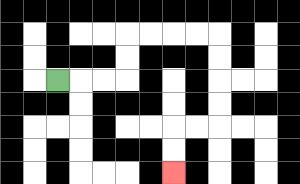{'start': '[2, 3]', 'end': '[7, 7]', 'path_directions': 'R,R,R,U,U,R,R,R,R,D,D,D,D,L,L,D,D', 'path_coordinates': '[[2, 3], [3, 3], [4, 3], [5, 3], [5, 2], [5, 1], [6, 1], [7, 1], [8, 1], [9, 1], [9, 2], [9, 3], [9, 4], [9, 5], [8, 5], [7, 5], [7, 6], [7, 7]]'}